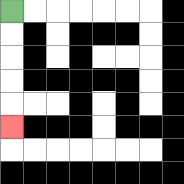{'start': '[0, 0]', 'end': '[0, 5]', 'path_directions': 'D,D,D,D,D', 'path_coordinates': '[[0, 0], [0, 1], [0, 2], [0, 3], [0, 4], [0, 5]]'}